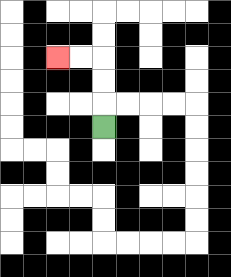{'start': '[4, 5]', 'end': '[2, 2]', 'path_directions': 'U,U,U,L,L', 'path_coordinates': '[[4, 5], [4, 4], [4, 3], [4, 2], [3, 2], [2, 2]]'}